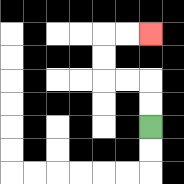{'start': '[6, 5]', 'end': '[6, 1]', 'path_directions': 'U,U,L,L,U,U,R,R', 'path_coordinates': '[[6, 5], [6, 4], [6, 3], [5, 3], [4, 3], [4, 2], [4, 1], [5, 1], [6, 1]]'}